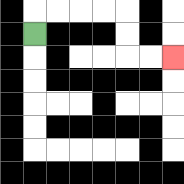{'start': '[1, 1]', 'end': '[7, 2]', 'path_directions': 'U,R,R,R,R,D,D,R,R', 'path_coordinates': '[[1, 1], [1, 0], [2, 0], [3, 0], [4, 0], [5, 0], [5, 1], [5, 2], [6, 2], [7, 2]]'}